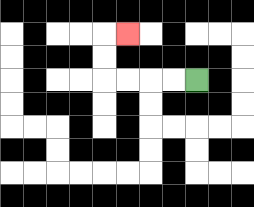{'start': '[8, 3]', 'end': '[5, 1]', 'path_directions': 'L,L,L,L,U,U,R', 'path_coordinates': '[[8, 3], [7, 3], [6, 3], [5, 3], [4, 3], [4, 2], [4, 1], [5, 1]]'}